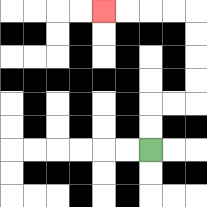{'start': '[6, 6]', 'end': '[4, 0]', 'path_directions': 'U,U,R,R,U,U,U,U,L,L,L,L', 'path_coordinates': '[[6, 6], [6, 5], [6, 4], [7, 4], [8, 4], [8, 3], [8, 2], [8, 1], [8, 0], [7, 0], [6, 0], [5, 0], [4, 0]]'}